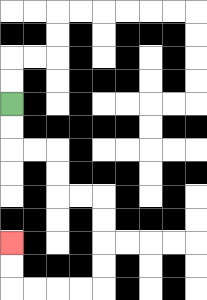{'start': '[0, 4]', 'end': '[0, 10]', 'path_directions': 'D,D,R,R,D,D,R,R,D,D,D,D,L,L,L,L,U,U', 'path_coordinates': '[[0, 4], [0, 5], [0, 6], [1, 6], [2, 6], [2, 7], [2, 8], [3, 8], [4, 8], [4, 9], [4, 10], [4, 11], [4, 12], [3, 12], [2, 12], [1, 12], [0, 12], [0, 11], [0, 10]]'}